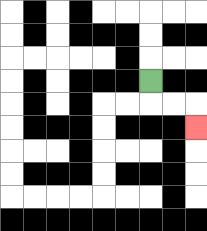{'start': '[6, 3]', 'end': '[8, 5]', 'path_directions': 'D,R,R,D', 'path_coordinates': '[[6, 3], [6, 4], [7, 4], [8, 4], [8, 5]]'}